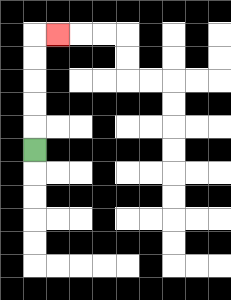{'start': '[1, 6]', 'end': '[2, 1]', 'path_directions': 'U,U,U,U,U,R', 'path_coordinates': '[[1, 6], [1, 5], [1, 4], [1, 3], [1, 2], [1, 1], [2, 1]]'}